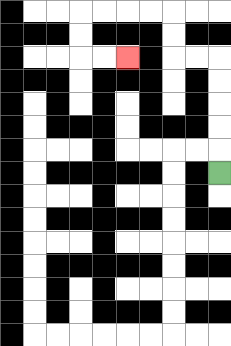{'start': '[9, 7]', 'end': '[5, 2]', 'path_directions': 'U,U,U,U,U,L,L,U,U,L,L,L,L,D,D,R,R', 'path_coordinates': '[[9, 7], [9, 6], [9, 5], [9, 4], [9, 3], [9, 2], [8, 2], [7, 2], [7, 1], [7, 0], [6, 0], [5, 0], [4, 0], [3, 0], [3, 1], [3, 2], [4, 2], [5, 2]]'}